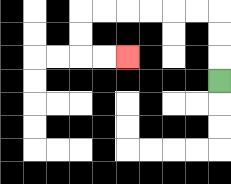{'start': '[9, 3]', 'end': '[5, 2]', 'path_directions': 'U,U,U,L,L,L,L,L,L,D,D,R,R', 'path_coordinates': '[[9, 3], [9, 2], [9, 1], [9, 0], [8, 0], [7, 0], [6, 0], [5, 0], [4, 0], [3, 0], [3, 1], [3, 2], [4, 2], [5, 2]]'}